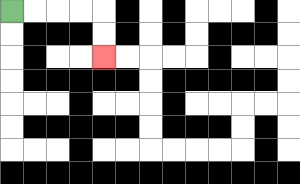{'start': '[0, 0]', 'end': '[4, 2]', 'path_directions': 'R,R,R,R,D,D', 'path_coordinates': '[[0, 0], [1, 0], [2, 0], [3, 0], [4, 0], [4, 1], [4, 2]]'}